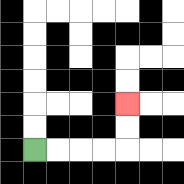{'start': '[1, 6]', 'end': '[5, 4]', 'path_directions': 'R,R,R,R,U,U', 'path_coordinates': '[[1, 6], [2, 6], [3, 6], [4, 6], [5, 6], [5, 5], [5, 4]]'}